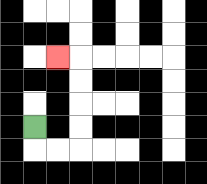{'start': '[1, 5]', 'end': '[2, 2]', 'path_directions': 'D,R,R,U,U,U,U,L', 'path_coordinates': '[[1, 5], [1, 6], [2, 6], [3, 6], [3, 5], [3, 4], [3, 3], [3, 2], [2, 2]]'}